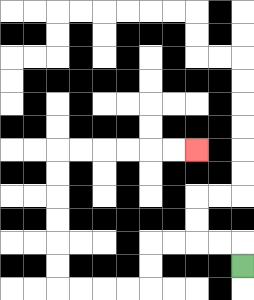{'start': '[10, 11]', 'end': '[8, 6]', 'path_directions': 'U,L,L,L,L,D,D,L,L,L,L,U,U,U,U,U,U,R,R,R,R,R,R', 'path_coordinates': '[[10, 11], [10, 10], [9, 10], [8, 10], [7, 10], [6, 10], [6, 11], [6, 12], [5, 12], [4, 12], [3, 12], [2, 12], [2, 11], [2, 10], [2, 9], [2, 8], [2, 7], [2, 6], [3, 6], [4, 6], [5, 6], [6, 6], [7, 6], [8, 6]]'}